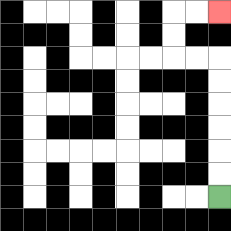{'start': '[9, 8]', 'end': '[9, 0]', 'path_directions': 'U,U,U,U,U,U,L,L,U,U,R,R', 'path_coordinates': '[[9, 8], [9, 7], [9, 6], [9, 5], [9, 4], [9, 3], [9, 2], [8, 2], [7, 2], [7, 1], [7, 0], [8, 0], [9, 0]]'}